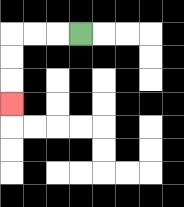{'start': '[3, 1]', 'end': '[0, 4]', 'path_directions': 'L,L,L,D,D,D', 'path_coordinates': '[[3, 1], [2, 1], [1, 1], [0, 1], [0, 2], [0, 3], [0, 4]]'}